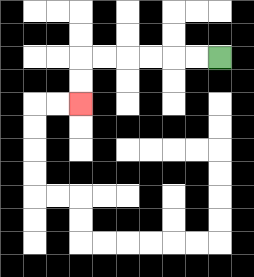{'start': '[9, 2]', 'end': '[3, 4]', 'path_directions': 'L,L,L,L,L,L,D,D', 'path_coordinates': '[[9, 2], [8, 2], [7, 2], [6, 2], [5, 2], [4, 2], [3, 2], [3, 3], [3, 4]]'}